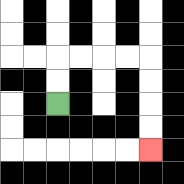{'start': '[2, 4]', 'end': '[6, 6]', 'path_directions': 'U,U,R,R,R,R,D,D,D,D', 'path_coordinates': '[[2, 4], [2, 3], [2, 2], [3, 2], [4, 2], [5, 2], [6, 2], [6, 3], [6, 4], [6, 5], [6, 6]]'}